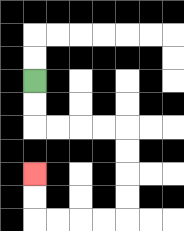{'start': '[1, 3]', 'end': '[1, 7]', 'path_directions': 'D,D,R,R,R,R,D,D,D,D,L,L,L,L,U,U', 'path_coordinates': '[[1, 3], [1, 4], [1, 5], [2, 5], [3, 5], [4, 5], [5, 5], [5, 6], [5, 7], [5, 8], [5, 9], [4, 9], [3, 9], [2, 9], [1, 9], [1, 8], [1, 7]]'}